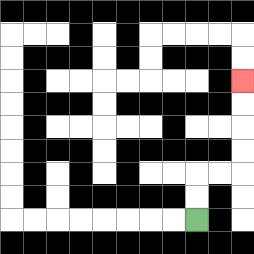{'start': '[8, 9]', 'end': '[10, 3]', 'path_directions': 'U,U,R,R,U,U,U,U', 'path_coordinates': '[[8, 9], [8, 8], [8, 7], [9, 7], [10, 7], [10, 6], [10, 5], [10, 4], [10, 3]]'}